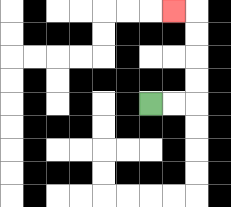{'start': '[6, 4]', 'end': '[7, 0]', 'path_directions': 'R,R,U,U,U,U,L', 'path_coordinates': '[[6, 4], [7, 4], [8, 4], [8, 3], [8, 2], [8, 1], [8, 0], [7, 0]]'}